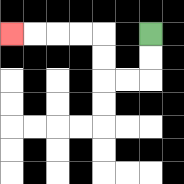{'start': '[6, 1]', 'end': '[0, 1]', 'path_directions': 'D,D,L,L,U,U,L,L,L,L', 'path_coordinates': '[[6, 1], [6, 2], [6, 3], [5, 3], [4, 3], [4, 2], [4, 1], [3, 1], [2, 1], [1, 1], [0, 1]]'}